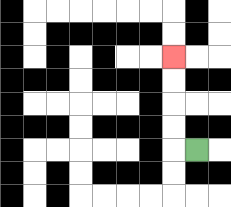{'start': '[8, 6]', 'end': '[7, 2]', 'path_directions': 'L,U,U,U,U', 'path_coordinates': '[[8, 6], [7, 6], [7, 5], [7, 4], [7, 3], [7, 2]]'}